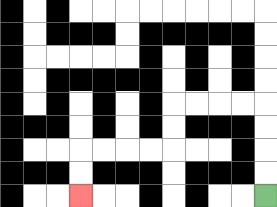{'start': '[11, 8]', 'end': '[3, 8]', 'path_directions': 'U,U,U,U,L,L,L,L,D,D,L,L,L,L,D,D', 'path_coordinates': '[[11, 8], [11, 7], [11, 6], [11, 5], [11, 4], [10, 4], [9, 4], [8, 4], [7, 4], [7, 5], [7, 6], [6, 6], [5, 6], [4, 6], [3, 6], [3, 7], [3, 8]]'}